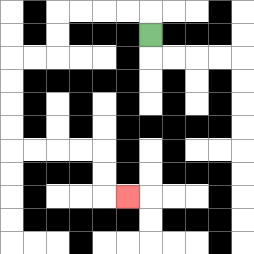{'start': '[6, 1]', 'end': '[5, 8]', 'path_directions': 'U,L,L,L,L,D,D,L,L,D,D,D,D,R,R,R,R,D,D,R', 'path_coordinates': '[[6, 1], [6, 0], [5, 0], [4, 0], [3, 0], [2, 0], [2, 1], [2, 2], [1, 2], [0, 2], [0, 3], [0, 4], [0, 5], [0, 6], [1, 6], [2, 6], [3, 6], [4, 6], [4, 7], [4, 8], [5, 8]]'}